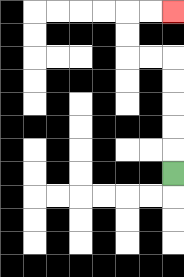{'start': '[7, 7]', 'end': '[7, 0]', 'path_directions': 'U,U,U,U,U,L,L,U,U,R,R', 'path_coordinates': '[[7, 7], [7, 6], [7, 5], [7, 4], [7, 3], [7, 2], [6, 2], [5, 2], [5, 1], [5, 0], [6, 0], [7, 0]]'}